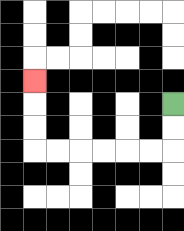{'start': '[7, 4]', 'end': '[1, 3]', 'path_directions': 'D,D,L,L,L,L,L,L,U,U,U', 'path_coordinates': '[[7, 4], [7, 5], [7, 6], [6, 6], [5, 6], [4, 6], [3, 6], [2, 6], [1, 6], [1, 5], [1, 4], [1, 3]]'}